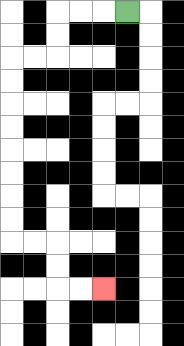{'start': '[5, 0]', 'end': '[4, 12]', 'path_directions': 'L,L,L,D,D,L,L,D,D,D,D,D,D,D,D,R,R,D,D,R,R', 'path_coordinates': '[[5, 0], [4, 0], [3, 0], [2, 0], [2, 1], [2, 2], [1, 2], [0, 2], [0, 3], [0, 4], [0, 5], [0, 6], [0, 7], [0, 8], [0, 9], [0, 10], [1, 10], [2, 10], [2, 11], [2, 12], [3, 12], [4, 12]]'}